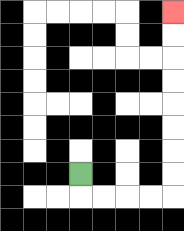{'start': '[3, 7]', 'end': '[7, 0]', 'path_directions': 'D,R,R,R,R,U,U,U,U,U,U,U,U', 'path_coordinates': '[[3, 7], [3, 8], [4, 8], [5, 8], [6, 8], [7, 8], [7, 7], [7, 6], [7, 5], [7, 4], [7, 3], [7, 2], [7, 1], [7, 0]]'}